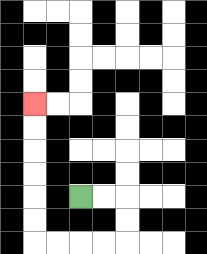{'start': '[3, 8]', 'end': '[1, 4]', 'path_directions': 'R,R,D,D,L,L,L,L,U,U,U,U,U,U', 'path_coordinates': '[[3, 8], [4, 8], [5, 8], [5, 9], [5, 10], [4, 10], [3, 10], [2, 10], [1, 10], [1, 9], [1, 8], [1, 7], [1, 6], [1, 5], [1, 4]]'}